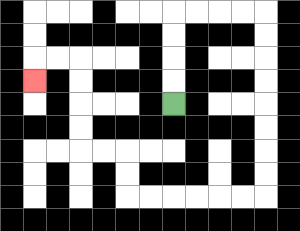{'start': '[7, 4]', 'end': '[1, 3]', 'path_directions': 'U,U,U,U,R,R,R,R,D,D,D,D,D,D,D,D,L,L,L,L,L,L,U,U,L,L,U,U,U,U,L,L,D', 'path_coordinates': '[[7, 4], [7, 3], [7, 2], [7, 1], [7, 0], [8, 0], [9, 0], [10, 0], [11, 0], [11, 1], [11, 2], [11, 3], [11, 4], [11, 5], [11, 6], [11, 7], [11, 8], [10, 8], [9, 8], [8, 8], [7, 8], [6, 8], [5, 8], [5, 7], [5, 6], [4, 6], [3, 6], [3, 5], [3, 4], [3, 3], [3, 2], [2, 2], [1, 2], [1, 3]]'}